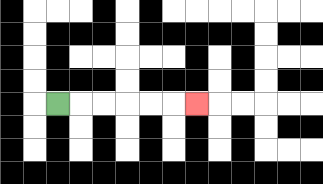{'start': '[2, 4]', 'end': '[8, 4]', 'path_directions': 'R,R,R,R,R,R', 'path_coordinates': '[[2, 4], [3, 4], [4, 4], [5, 4], [6, 4], [7, 4], [8, 4]]'}